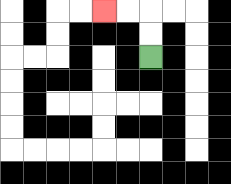{'start': '[6, 2]', 'end': '[4, 0]', 'path_directions': 'U,U,L,L', 'path_coordinates': '[[6, 2], [6, 1], [6, 0], [5, 0], [4, 0]]'}